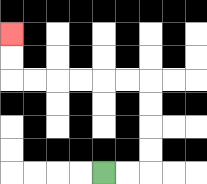{'start': '[4, 7]', 'end': '[0, 1]', 'path_directions': 'R,R,U,U,U,U,L,L,L,L,L,L,U,U', 'path_coordinates': '[[4, 7], [5, 7], [6, 7], [6, 6], [6, 5], [6, 4], [6, 3], [5, 3], [4, 3], [3, 3], [2, 3], [1, 3], [0, 3], [0, 2], [0, 1]]'}